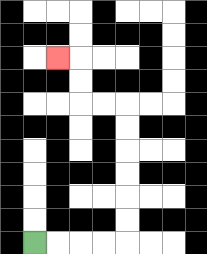{'start': '[1, 10]', 'end': '[2, 2]', 'path_directions': 'R,R,R,R,U,U,U,U,U,U,L,L,U,U,L', 'path_coordinates': '[[1, 10], [2, 10], [3, 10], [4, 10], [5, 10], [5, 9], [5, 8], [5, 7], [5, 6], [5, 5], [5, 4], [4, 4], [3, 4], [3, 3], [3, 2], [2, 2]]'}